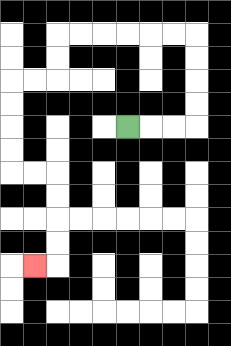{'start': '[5, 5]', 'end': '[1, 11]', 'path_directions': 'R,R,R,U,U,U,U,L,L,L,L,L,L,D,D,L,L,D,D,D,D,R,R,D,D,D,D,L', 'path_coordinates': '[[5, 5], [6, 5], [7, 5], [8, 5], [8, 4], [8, 3], [8, 2], [8, 1], [7, 1], [6, 1], [5, 1], [4, 1], [3, 1], [2, 1], [2, 2], [2, 3], [1, 3], [0, 3], [0, 4], [0, 5], [0, 6], [0, 7], [1, 7], [2, 7], [2, 8], [2, 9], [2, 10], [2, 11], [1, 11]]'}